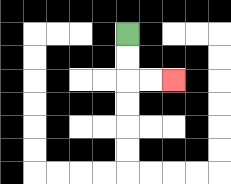{'start': '[5, 1]', 'end': '[7, 3]', 'path_directions': 'D,D,R,R', 'path_coordinates': '[[5, 1], [5, 2], [5, 3], [6, 3], [7, 3]]'}